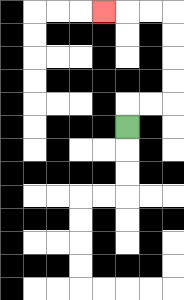{'start': '[5, 5]', 'end': '[4, 0]', 'path_directions': 'U,R,R,U,U,U,U,L,L,L', 'path_coordinates': '[[5, 5], [5, 4], [6, 4], [7, 4], [7, 3], [7, 2], [7, 1], [7, 0], [6, 0], [5, 0], [4, 0]]'}